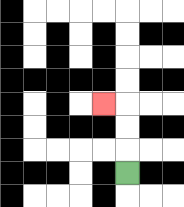{'start': '[5, 7]', 'end': '[4, 4]', 'path_directions': 'U,U,U,L', 'path_coordinates': '[[5, 7], [5, 6], [5, 5], [5, 4], [4, 4]]'}